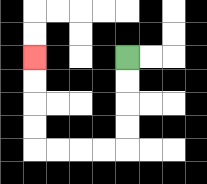{'start': '[5, 2]', 'end': '[1, 2]', 'path_directions': 'D,D,D,D,L,L,L,L,U,U,U,U', 'path_coordinates': '[[5, 2], [5, 3], [5, 4], [5, 5], [5, 6], [4, 6], [3, 6], [2, 6], [1, 6], [1, 5], [1, 4], [1, 3], [1, 2]]'}